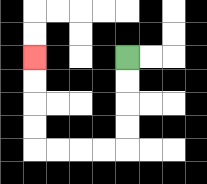{'start': '[5, 2]', 'end': '[1, 2]', 'path_directions': 'D,D,D,D,L,L,L,L,U,U,U,U', 'path_coordinates': '[[5, 2], [5, 3], [5, 4], [5, 5], [5, 6], [4, 6], [3, 6], [2, 6], [1, 6], [1, 5], [1, 4], [1, 3], [1, 2]]'}